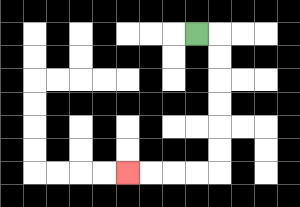{'start': '[8, 1]', 'end': '[5, 7]', 'path_directions': 'R,D,D,D,D,D,D,L,L,L,L', 'path_coordinates': '[[8, 1], [9, 1], [9, 2], [9, 3], [9, 4], [9, 5], [9, 6], [9, 7], [8, 7], [7, 7], [6, 7], [5, 7]]'}